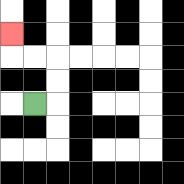{'start': '[1, 4]', 'end': '[0, 1]', 'path_directions': 'R,U,U,L,L,U', 'path_coordinates': '[[1, 4], [2, 4], [2, 3], [2, 2], [1, 2], [0, 2], [0, 1]]'}